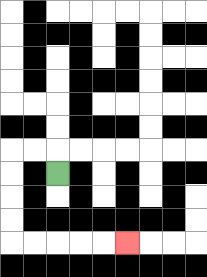{'start': '[2, 7]', 'end': '[5, 10]', 'path_directions': 'U,L,L,D,D,D,D,R,R,R,R,R', 'path_coordinates': '[[2, 7], [2, 6], [1, 6], [0, 6], [0, 7], [0, 8], [0, 9], [0, 10], [1, 10], [2, 10], [3, 10], [4, 10], [5, 10]]'}